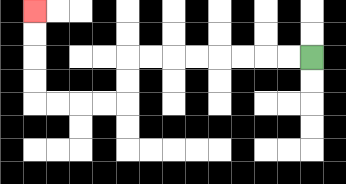{'start': '[13, 2]', 'end': '[1, 0]', 'path_directions': 'L,L,L,L,L,L,L,L,D,D,L,L,L,L,U,U,U,U', 'path_coordinates': '[[13, 2], [12, 2], [11, 2], [10, 2], [9, 2], [8, 2], [7, 2], [6, 2], [5, 2], [5, 3], [5, 4], [4, 4], [3, 4], [2, 4], [1, 4], [1, 3], [1, 2], [1, 1], [1, 0]]'}